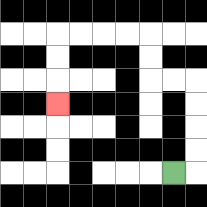{'start': '[7, 7]', 'end': '[2, 4]', 'path_directions': 'R,U,U,U,U,L,L,U,U,L,L,L,L,D,D,D', 'path_coordinates': '[[7, 7], [8, 7], [8, 6], [8, 5], [8, 4], [8, 3], [7, 3], [6, 3], [6, 2], [6, 1], [5, 1], [4, 1], [3, 1], [2, 1], [2, 2], [2, 3], [2, 4]]'}